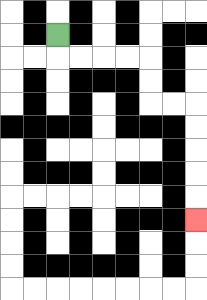{'start': '[2, 1]', 'end': '[8, 9]', 'path_directions': 'D,R,R,R,R,D,D,R,R,D,D,D,D,D', 'path_coordinates': '[[2, 1], [2, 2], [3, 2], [4, 2], [5, 2], [6, 2], [6, 3], [6, 4], [7, 4], [8, 4], [8, 5], [8, 6], [8, 7], [8, 8], [8, 9]]'}